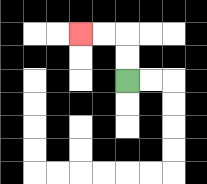{'start': '[5, 3]', 'end': '[3, 1]', 'path_directions': 'U,U,L,L', 'path_coordinates': '[[5, 3], [5, 2], [5, 1], [4, 1], [3, 1]]'}